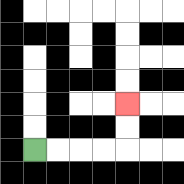{'start': '[1, 6]', 'end': '[5, 4]', 'path_directions': 'R,R,R,R,U,U', 'path_coordinates': '[[1, 6], [2, 6], [3, 6], [4, 6], [5, 6], [5, 5], [5, 4]]'}